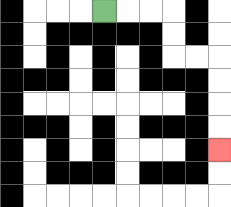{'start': '[4, 0]', 'end': '[9, 6]', 'path_directions': 'R,R,R,D,D,R,R,D,D,D,D', 'path_coordinates': '[[4, 0], [5, 0], [6, 0], [7, 0], [7, 1], [7, 2], [8, 2], [9, 2], [9, 3], [9, 4], [9, 5], [9, 6]]'}